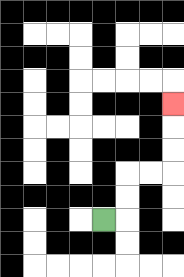{'start': '[4, 9]', 'end': '[7, 4]', 'path_directions': 'R,U,U,R,R,U,U,U', 'path_coordinates': '[[4, 9], [5, 9], [5, 8], [5, 7], [6, 7], [7, 7], [7, 6], [7, 5], [7, 4]]'}